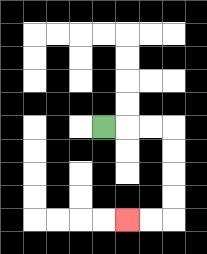{'start': '[4, 5]', 'end': '[5, 9]', 'path_directions': 'R,R,R,D,D,D,D,L,L', 'path_coordinates': '[[4, 5], [5, 5], [6, 5], [7, 5], [7, 6], [7, 7], [7, 8], [7, 9], [6, 9], [5, 9]]'}